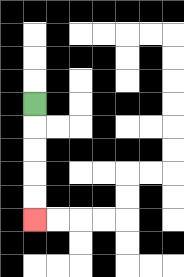{'start': '[1, 4]', 'end': '[1, 9]', 'path_directions': 'D,D,D,D,D', 'path_coordinates': '[[1, 4], [1, 5], [1, 6], [1, 7], [1, 8], [1, 9]]'}